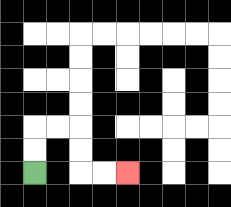{'start': '[1, 7]', 'end': '[5, 7]', 'path_directions': 'U,U,R,R,D,D,R,R', 'path_coordinates': '[[1, 7], [1, 6], [1, 5], [2, 5], [3, 5], [3, 6], [3, 7], [4, 7], [5, 7]]'}